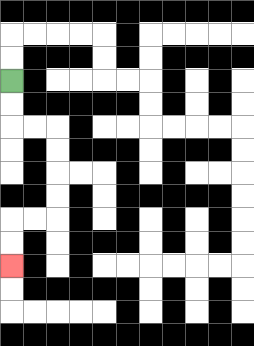{'start': '[0, 3]', 'end': '[0, 11]', 'path_directions': 'D,D,R,R,D,D,D,D,L,L,D,D', 'path_coordinates': '[[0, 3], [0, 4], [0, 5], [1, 5], [2, 5], [2, 6], [2, 7], [2, 8], [2, 9], [1, 9], [0, 9], [0, 10], [0, 11]]'}